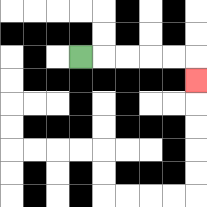{'start': '[3, 2]', 'end': '[8, 3]', 'path_directions': 'R,R,R,R,R,D', 'path_coordinates': '[[3, 2], [4, 2], [5, 2], [6, 2], [7, 2], [8, 2], [8, 3]]'}